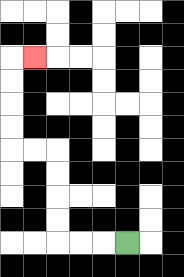{'start': '[5, 10]', 'end': '[1, 2]', 'path_directions': 'L,L,L,U,U,U,U,L,L,U,U,U,U,R', 'path_coordinates': '[[5, 10], [4, 10], [3, 10], [2, 10], [2, 9], [2, 8], [2, 7], [2, 6], [1, 6], [0, 6], [0, 5], [0, 4], [0, 3], [0, 2], [1, 2]]'}